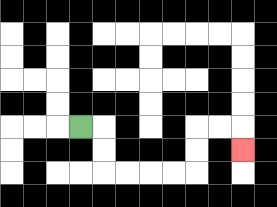{'start': '[3, 5]', 'end': '[10, 6]', 'path_directions': 'R,D,D,R,R,R,R,U,U,R,R,D', 'path_coordinates': '[[3, 5], [4, 5], [4, 6], [4, 7], [5, 7], [6, 7], [7, 7], [8, 7], [8, 6], [8, 5], [9, 5], [10, 5], [10, 6]]'}